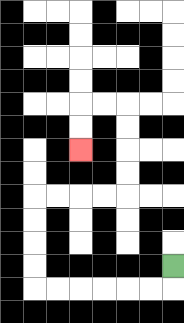{'start': '[7, 11]', 'end': '[3, 6]', 'path_directions': 'D,L,L,L,L,L,L,U,U,U,U,R,R,R,R,U,U,U,U,L,L,D,D', 'path_coordinates': '[[7, 11], [7, 12], [6, 12], [5, 12], [4, 12], [3, 12], [2, 12], [1, 12], [1, 11], [1, 10], [1, 9], [1, 8], [2, 8], [3, 8], [4, 8], [5, 8], [5, 7], [5, 6], [5, 5], [5, 4], [4, 4], [3, 4], [3, 5], [3, 6]]'}